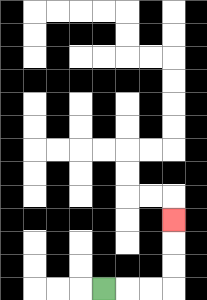{'start': '[4, 12]', 'end': '[7, 9]', 'path_directions': 'R,R,R,U,U,U', 'path_coordinates': '[[4, 12], [5, 12], [6, 12], [7, 12], [7, 11], [7, 10], [7, 9]]'}